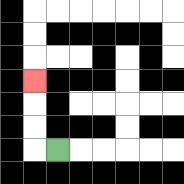{'start': '[2, 6]', 'end': '[1, 3]', 'path_directions': 'L,U,U,U', 'path_coordinates': '[[2, 6], [1, 6], [1, 5], [1, 4], [1, 3]]'}